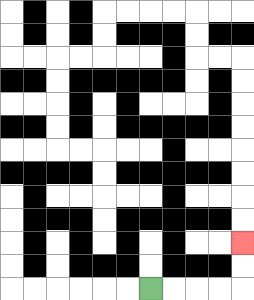{'start': '[6, 12]', 'end': '[10, 10]', 'path_directions': 'R,R,R,R,U,U', 'path_coordinates': '[[6, 12], [7, 12], [8, 12], [9, 12], [10, 12], [10, 11], [10, 10]]'}